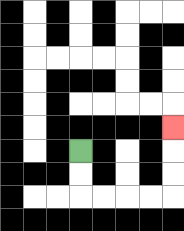{'start': '[3, 6]', 'end': '[7, 5]', 'path_directions': 'D,D,R,R,R,R,U,U,U', 'path_coordinates': '[[3, 6], [3, 7], [3, 8], [4, 8], [5, 8], [6, 8], [7, 8], [7, 7], [7, 6], [7, 5]]'}